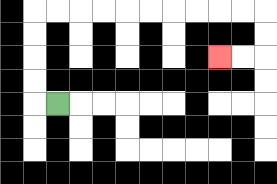{'start': '[2, 4]', 'end': '[9, 2]', 'path_directions': 'L,U,U,U,U,R,R,R,R,R,R,R,R,R,R,D,D,L,L', 'path_coordinates': '[[2, 4], [1, 4], [1, 3], [1, 2], [1, 1], [1, 0], [2, 0], [3, 0], [4, 0], [5, 0], [6, 0], [7, 0], [8, 0], [9, 0], [10, 0], [11, 0], [11, 1], [11, 2], [10, 2], [9, 2]]'}